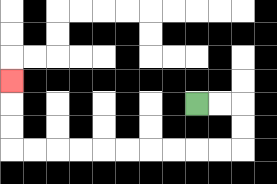{'start': '[8, 4]', 'end': '[0, 3]', 'path_directions': 'R,R,D,D,L,L,L,L,L,L,L,L,L,L,U,U,U', 'path_coordinates': '[[8, 4], [9, 4], [10, 4], [10, 5], [10, 6], [9, 6], [8, 6], [7, 6], [6, 6], [5, 6], [4, 6], [3, 6], [2, 6], [1, 6], [0, 6], [0, 5], [0, 4], [0, 3]]'}